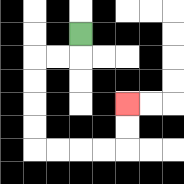{'start': '[3, 1]', 'end': '[5, 4]', 'path_directions': 'D,L,L,D,D,D,D,R,R,R,R,U,U', 'path_coordinates': '[[3, 1], [3, 2], [2, 2], [1, 2], [1, 3], [1, 4], [1, 5], [1, 6], [2, 6], [3, 6], [4, 6], [5, 6], [5, 5], [5, 4]]'}